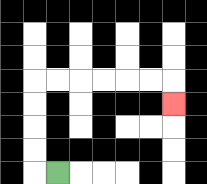{'start': '[2, 7]', 'end': '[7, 4]', 'path_directions': 'L,U,U,U,U,R,R,R,R,R,R,D', 'path_coordinates': '[[2, 7], [1, 7], [1, 6], [1, 5], [1, 4], [1, 3], [2, 3], [3, 3], [4, 3], [5, 3], [6, 3], [7, 3], [7, 4]]'}